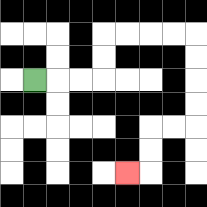{'start': '[1, 3]', 'end': '[5, 7]', 'path_directions': 'R,R,R,U,U,R,R,R,R,D,D,D,D,L,L,D,D,L', 'path_coordinates': '[[1, 3], [2, 3], [3, 3], [4, 3], [4, 2], [4, 1], [5, 1], [6, 1], [7, 1], [8, 1], [8, 2], [8, 3], [8, 4], [8, 5], [7, 5], [6, 5], [6, 6], [6, 7], [5, 7]]'}